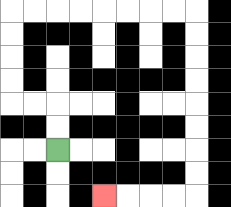{'start': '[2, 6]', 'end': '[4, 8]', 'path_directions': 'U,U,L,L,U,U,U,U,R,R,R,R,R,R,R,R,D,D,D,D,D,D,D,D,L,L,L,L', 'path_coordinates': '[[2, 6], [2, 5], [2, 4], [1, 4], [0, 4], [0, 3], [0, 2], [0, 1], [0, 0], [1, 0], [2, 0], [3, 0], [4, 0], [5, 0], [6, 0], [7, 0], [8, 0], [8, 1], [8, 2], [8, 3], [8, 4], [8, 5], [8, 6], [8, 7], [8, 8], [7, 8], [6, 8], [5, 8], [4, 8]]'}